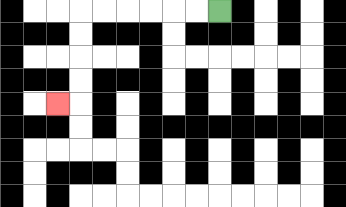{'start': '[9, 0]', 'end': '[2, 4]', 'path_directions': 'L,L,L,L,L,L,D,D,D,D,L', 'path_coordinates': '[[9, 0], [8, 0], [7, 0], [6, 0], [5, 0], [4, 0], [3, 0], [3, 1], [3, 2], [3, 3], [3, 4], [2, 4]]'}